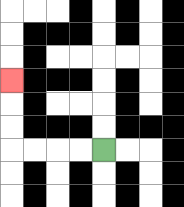{'start': '[4, 6]', 'end': '[0, 3]', 'path_directions': 'L,L,L,L,U,U,U', 'path_coordinates': '[[4, 6], [3, 6], [2, 6], [1, 6], [0, 6], [0, 5], [0, 4], [0, 3]]'}